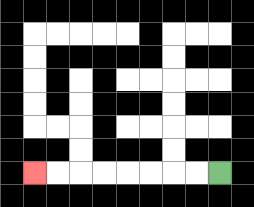{'start': '[9, 7]', 'end': '[1, 7]', 'path_directions': 'L,L,L,L,L,L,L,L', 'path_coordinates': '[[9, 7], [8, 7], [7, 7], [6, 7], [5, 7], [4, 7], [3, 7], [2, 7], [1, 7]]'}